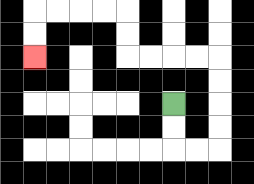{'start': '[7, 4]', 'end': '[1, 2]', 'path_directions': 'D,D,R,R,U,U,U,U,L,L,L,L,U,U,L,L,L,L,D,D', 'path_coordinates': '[[7, 4], [7, 5], [7, 6], [8, 6], [9, 6], [9, 5], [9, 4], [9, 3], [9, 2], [8, 2], [7, 2], [6, 2], [5, 2], [5, 1], [5, 0], [4, 0], [3, 0], [2, 0], [1, 0], [1, 1], [1, 2]]'}